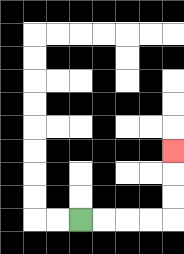{'start': '[3, 9]', 'end': '[7, 6]', 'path_directions': 'R,R,R,R,U,U,U', 'path_coordinates': '[[3, 9], [4, 9], [5, 9], [6, 9], [7, 9], [7, 8], [7, 7], [7, 6]]'}